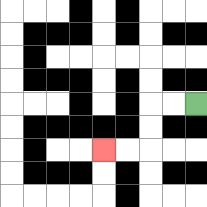{'start': '[8, 4]', 'end': '[4, 6]', 'path_directions': 'L,L,D,D,L,L', 'path_coordinates': '[[8, 4], [7, 4], [6, 4], [6, 5], [6, 6], [5, 6], [4, 6]]'}